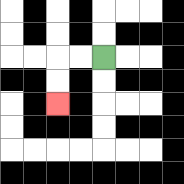{'start': '[4, 2]', 'end': '[2, 4]', 'path_directions': 'L,L,D,D', 'path_coordinates': '[[4, 2], [3, 2], [2, 2], [2, 3], [2, 4]]'}